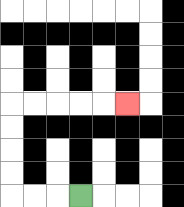{'start': '[3, 8]', 'end': '[5, 4]', 'path_directions': 'L,L,L,U,U,U,U,R,R,R,R,R', 'path_coordinates': '[[3, 8], [2, 8], [1, 8], [0, 8], [0, 7], [0, 6], [0, 5], [0, 4], [1, 4], [2, 4], [3, 4], [4, 4], [5, 4]]'}